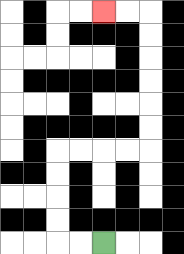{'start': '[4, 10]', 'end': '[4, 0]', 'path_directions': 'L,L,U,U,U,U,R,R,R,R,U,U,U,U,U,U,L,L', 'path_coordinates': '[[4, 10], [3, 10], [2, 10], [2, 9], [2, 8], [2, 7], [2, 6], [3, 6], [4, 6], [5, 6], [6, 6], [6, 5], [6, 4], [6, 3], [6, 2], [6, 1], [6, 0], [5, 0], [4, 0]]'}